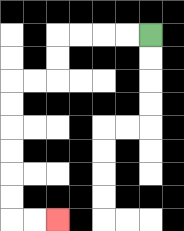{'start': '[6, 1]', 'end': '[2, 9]', 'path_directions': 'L,L,L,L,D,D,L,L,D,D,D,D,D,D,R,R', 'path_coordinates': '[[6, 1], [5, 1], [4, 1], [3, 1], [2, 1], [2, 2], [2, 3], [1, 3], [0, 3], [0, 4], [0, 5], [0, 6], [0, 7], [0, 8], [0, 9], [1, 9], [2, 9]]'}